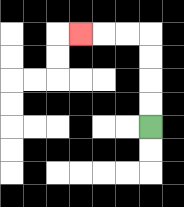{'start': '[6, 5]', 'end': '[3, 1]', 'path_directions': 'U,U,U,U,L,L,L', 'path_coordinates': '[[6, 5], [6, 4], [6, 3], [6, 2], [6, 1], [5, 1], [4, 1], [3, 1]]'}